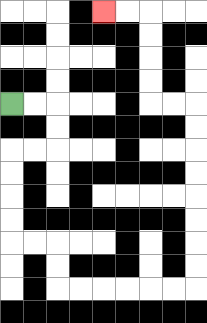{'start': '[0, 4]', 'end': '[4, 0]', 'path_directions': 'R,R,D,D,L,L,D,D,D,D,R,R,D,D,R,R,R,R,R,R,U,U,U,U,U,U,U,U,L,L,U,U,U,U,L,L', 'path_coordinates': '[[0, 4], [1, 4], [2, 4], [2, 5], [2, 6], [1, 6], [0, 6], [0, 7], [0, 8], [0, 9], [0, 10], [1, 10], [2, 10], [2, 11], [2, 12], [3, 12], [4, 12], [5, 12], [6, 12], [7, 12], [8, 12], [8, 11], [8, 10], [8, 9], [8, 8], [8, 7], [8, 6], [8, 5], [8, 4], [7, 4], [6, 4], [6, 3], [6, 2], [6, 1], [6, 0], [5, 0], [4, 0]]'}